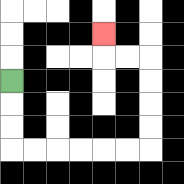{'start': '[0, 3]', 'end': '[4, 1]', 'path_directions': 'D,D,D,R,R,R,R,R,R,U,U,U,U,L,L,U', 'path_coordinates': '[[0, 3], [0, 4], [0, 5], [0, 6], [1, 6], [2, 6], [3, 6], [4, 6], [5, 6], [6, 6], [6, 5], [6, 4], [6, 3], [6, 2], [5, 2], [4, 2], [4, 1]]'}